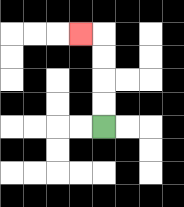{'start': '[4, 5]', 'end': '[3, 1]', 'path_directions': 'U,U,U,U,L', 'path_coordinates': '[[4, 5], [4, 4], [4, 3], [4, 2], [4, 1], [3, 1]]'}